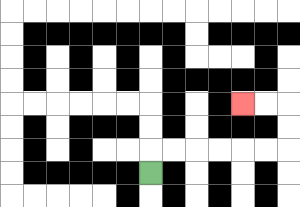{'start': '[6, 7]', 'end': '[10, 4]', 'path_directions': 'U,R,R,R,R,R,R,U,U,L,L', 'path_coordinates': '[[6, 7], [6, 6], [7, 6], [8, 6], [9, 6], [10, 6], [11, 6], [12, 6], [12, 5], [12, 4], [11, 4], [10, 4]]'}